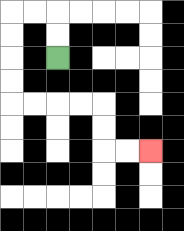{'start': '[2, 2]', 'end': '[6, 6]', 'path_directions': 'U,U,L,L,D,D,D,D,R,R,R,R,D,D,R,R', 'path_coordinates': '[[2, 2], [2, 1], [2, 0], [1, 0], [0, 0], [0, 1], [0, 2], [0, 3], [0, 4], [1, 4], [2, 4], [3, 4], [4, 4], [4, 5], [4, 6], [5, 6], [6, 6]]'}